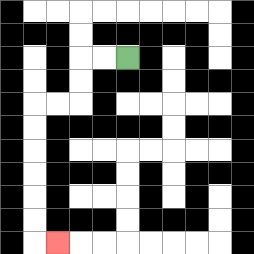{'start': '[5, 2]', 'end': '[2, 10]', 'path_directions': 'L,L,D,D,L,L,D,D,D,D,D,D,R', 'path_coordinates': '[[5, 2], [4, 2], [3, 2], [3, 3], [3, 4], [2, 4], [1, 4], [1, 5], [1, 6], [1, 7], [1, 8], [1, 9], [1, 10], [2, 10]]'}